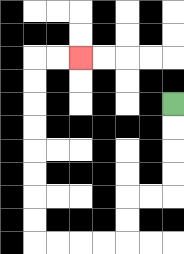{'start': '[7, 4]', 'end': '[3, 2]', 'path_directions': 'D,D,D,D,L,L,D,D,L,L,L,L,U,U,U,U,U,U,U,U,R,R', 'path_coordinates': '[[7, 4], [7, 5], [7, 6], [7, 7], [7, 8], [6, 8], [5, 8], [5, 9], [5, 10], [4, 10], [3, 10], [2, 10], [1, 10], [1, 9], [1, 8], [1, 7], [1, 6], [1, 5], [1, 4], [1, 3], [1, 2], [2, 2], [3, 2]]'}